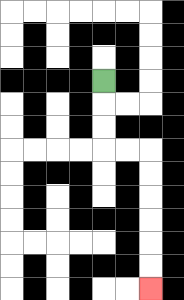{'start': '[4, 3]', 'end': '[6, 12]', 'path_directions': 'D,D,D,R,R,D,D,D,D,D,D', 'path_coordinates': '[[4, 3], [4, 4], [4, 5], [4, 6], [5, 6], [6, 6], [6, 7], [6, 8], [6, 9], [6, 10], [6, 11], [6, 12]]'}